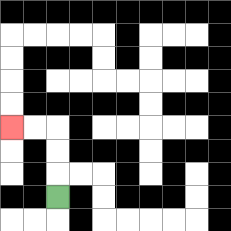{'start': '[2, 8]', 'end': '[0, 5]', 'path_directions': 'U,U,U,L,L', 'path_coordinates': '[[2, 8], [2, 7], [2, 6], [2, 5], [1, 5], [0, 5]]'}